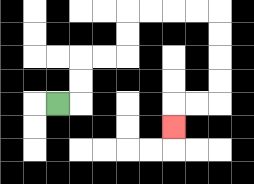{'start': '[2, 4]', 'end': '[7, 5]', 'path_directions': 'R,U,U,R,R,U,U,R,R,R,R,D,D,D,D,L,L,D', 'path_coordinates': '[[2, 4], [3, 4], [3, 3], [3, 2], [4, 2], [5, 2], [5, 1], [5, 0], [6, 0], [7, 0], [8, 0], [9, 0], [9, 1], [9, 2], [9, 3], [9, 4], [8, 4], [7, 4], [7, 5]]'}